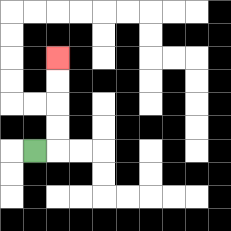{'start': '[1, 6]', 'end': '[2, 2]', 'path_directions': 'R,U,U,U,U', 'path_coordinates': '[[1, 6], [2, 6], [2, 5], [2, 4], [2, 3], [2, 2]]'}